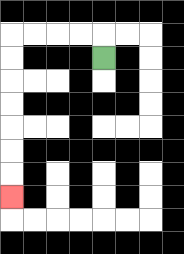{'start': '[4, 2]', 'end': '[0, 8]', 'path_directions': 'U,L,L,L,L,D,D,D,D,D,D,D', 'path_coordinates': '[[4, 2], [4, 1], [3, 1], [2, 1], [1, 1], [0, 1], [0, 2], [0, 3], [0, 4], [0, 5], [0, 6], [0, 7], [0, 8]]'}